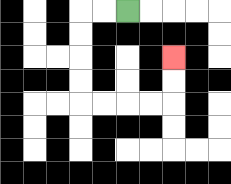{'start': '[5, 0]', 'end': '[7, 2]', 'path_directions': 'L,L,D,D,D,D,R,R,R,R,U,U', 'path_coordinates': '[[5, 0], [4, 0], [3, 0], [3, 1], [3, 2], [3, 3], [3, 4], [4, 4], [5, 4], [6, 4], [7, 4], [7, 3], [7, 2]]'}